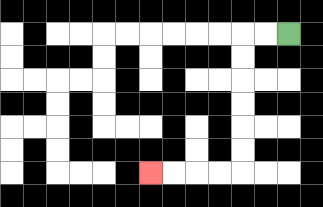{'start': '[12, 1]', 'end': '[6, 7]', 'path_directions': 'L,L,D,D,D,D,D,D,L,L,L,L', 'path_coordinates': '[[12, 1], [11, 1], [10, 1], [10, 2], [10, 3], [10, 4], [10, 5], [10, 6], [10, 7], [9, 7], [8, 7], [7, 7], [6, 7]]'}